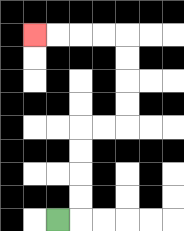{'start': '[2, 9]', 'end': '[1, 1]', 'path_directions': 'R,U,U,U,U,R,R,U,U,U,U,L,L,L,L', 'path_coordinates': '[[2, 9], [3, 9], [3, 8], [3, 7], [3, 6], [3, 5], [4, 5], [5, 5], [5, 4], [5, 3], [5, 2], [5, 1], [4, 1], [3, 1], [2, 1], [1, 1]]'}